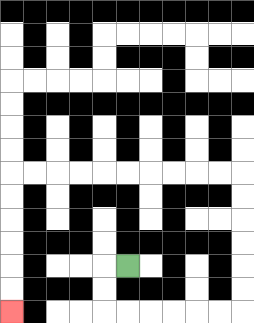{'start': '[5, 11]', 'end': '[0, 13]', 'path_directions': 'L,D,D,R,R,R,R,R,R,U,U,U,U,U,U,L,L,L,L,L,L,L,L,L,L,D,D,D,D,D,D', 'path_coordinates': '[[5, 11], [4, 11], [4, 12], [4, 13], [5, 13], [6, 13], [7, 13], [8, 13], [9, 13], [10, 13], [10, 12], [10, 11], [10, 10], [10, 9], [10, 8], [10, 7], [9, 7], [8, 7], [7, 7], [6, 7], [5, 7], [4, 7], [3, 7], [2, 7], [1, 7], [0, 7], [0, 8], [0, 9], [0, 10], [0, 11], [0, 12], [0, 13]]'}